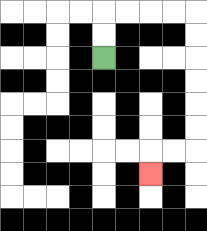{'start': '[4, 2]', 'end': '[6, 7]', 'path_directions': 'U,U,R,R,R,R,D,D,D,D,D,D,L,L,D', 'path_coordinates': '[[4, 2], [4, 1], [4, 0], [5, 0], [6, 0], [7, 0], [8, 0], [8, 1], [8, 2], [8, 3], [8, 4], [8, 5], [8, 6], [7, 6], [6, 6], [6, 7]]'}